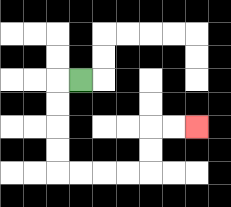{'start': '[3, 3]', 'end': '[8, 5]', 'path_directions': 'L,D,D,D,D,R,R,R,R,U,U,R,R', 'path_coordinates': '[[3, 3], [2, 3], [2, 4], [2, 5], [2, 6], [2, 7], [3, 7], [4, 7], [5, 7], [6, 7], [6, 6], [6, 5], [7, 5], [8, 5]]'}